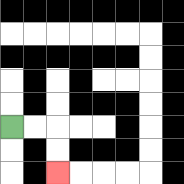{'start': '[0, 5]', 'end': '[2, 7]', 'path_directions': 'R,R,D,D', 'path_coordinates': '[[0, 5], [1, 5], [2, 5], [2, 6], [2, 7]]'}